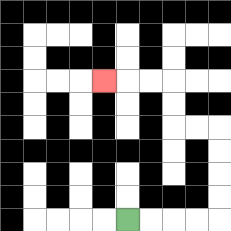{'start': '[5, 9]', 'end': '[4, 3]', 'path_directions': 'R,R,R,R,U,U,U,U,L,L,U,U,L,L,L', 'path_coordinates': '[[5, 9], [6, 9], [7, 9], [8, 9], [9, 9], [9, 8], [9, 7], [9, 6], [9, 5], [8, 5], [7, 5], [7, 4], [7, 3], [6, 3], [5, 3], [4, 3]]'}